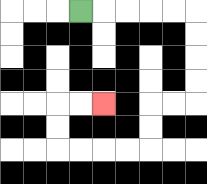{'start': '[3, 0]', 'end': '[4, 4]', 'path_directions': 'R,R,R,R,R,D,D,D,D,L,L,D,D,L,L,L,L,U,U,R,R', 'path_coordinates': '[[3, 0], [4, 0], [5, 0], [6, 0], [7, 0], [8, 0], [8, 1], [8, 2], [8, 3], [8, 4], [7, 4], [6, 4], [6, 5], [6, 6], [5, 6], [4, 6], [3, 6], [2, 6], [2, 5], [2, 4], [3, 4], [4, 4]]'}